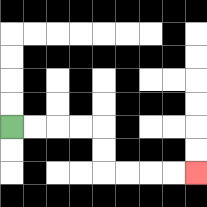{'start': '[0, 5]', 'end': '[8, 7]', 'path_directions': 'R,R,R,R,D,D,R,R,R,R', 'path_coordinates': '[[0, 5], [1, 5], [2, 5], [3, 5], [4, 5], [4, 6], [4, 7], [5, 7], [6, 7], [7, 7], [8, 7]]'}